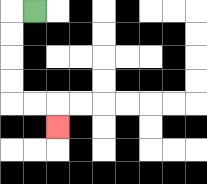{'start': '[1, 0]', 'end': '[2, 5]', 'path_directions': 'L,D,D,D,D,R,R,D', 'path_coordinates': '[[1, 0], [0, 0], [0, 1], [0, 2], [0, 3], [0, 4], [1, 4], [2, 4], [2, 5]]'}